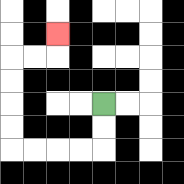{'start': '[4, 4]', 'end': '[2, 1]', 'path_directions': 'D,D,L,L,L,L,U,U,U,U,R,R,U', 'path_coordinates': '[[4, 4], [4, 5], [4, 6], [3, 6], [2, 6], [1, 6], [0, 6], [0, 5], [0, 4], [0, 3], [0, 2], [1, 2], [2, 2], [2, 1]]'}